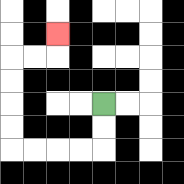{'start': '[4, 4]', 'end': '[2, 1]', 'path_directions': 'D,D,L,L,L,L,U,U,U,U,R,R,U', 'path_coordinates': '[[4, 4], [4, 5], [4, 6], [3, 6], [2, 6], [1, 6], [0, 6], [0, 5], [0, 4], [0, 3], [0, 2], [1, 2], [2, 2], [2, 1]]'}